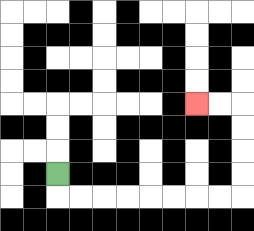{'start': '[2, 7]', 'end': '[8, 4]', 'path_directions': 'D,R,R,R,R,R,R,R,R,U,U,U,U,L,L', 'path_coordinates': '[[2, 7], [2, 8], [3, 8], [4, 8], [5, 8], [6, 8], [7, 8], [8, 8], [9, 8], [10, 8], [10, 7], [10, 6], [10, 5], [10, 4], [9, 4], [8, 4]]'}